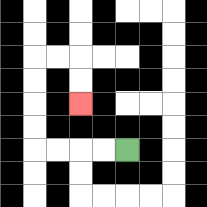{'start': '[5, 6]', 'end': '[3, 4]', 'path_directions': 'L,L,L,L,U,U,U,U,R,R,D,D', 'path_coordinates': '[[5, 6], [4, 6], [3, 6], [2, 6], [1, 6], [1, 5], [1, 4], [1, 3], [1, 2], [2, 2], [3, 2], [3, 3], [3, 4]]'}